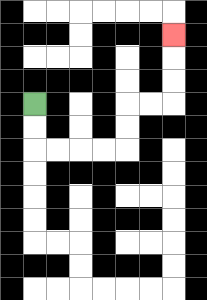{'start': '[1, 4]', 'end': '[7, 1]', 'path_directions': 'D,D,R,R,R,R,U,U,R,R,U,U,U', 'path_coordinates': '[[1, 4], [1, 5], [1, 6], [2, 6], [3, 6], [4, 6], [5, 6], [5, 5], [5, 4], [6, 4], [7, 4], [7, 3], [7, 2], [7, 1]]'}